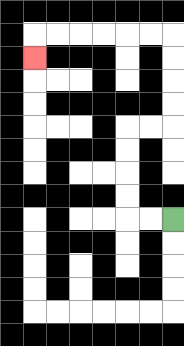{'start': '[7, 9]', 'end': '[1, 2]', 'path_directions': 'L,L,U,U,U,U,R,R,U,U,U,U,L,L,L,L,L,L,D', 'path_coordinates': '[[7, 9], [6, 9], [5, 9], [5, 8], [5, 7], [5, 6], [5, 5], [6, 5], [7, 5], [7, 4], [7, 3], [7, 2], [7, 1], [6, 1], [5, 1], [4, 1], [3, 1], [2, 1], [1, 1], [1, 2]]'}